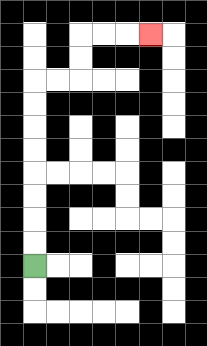{'start': '[1, 11]', 'end': '[6, 1]', 'path_directions': 'U,U,U,U,U,U,U,U,R,R,U,U,R,R,R', 'path_coordinates': '[[1, 11], [1, 10], [1, 9], [1, 8], [1, 7], [1, 6], [1, 5], [1, 4], [1, 3], [2, 3], [3, 3], [3, 2], [3, 1], [4, 1], [5, 1], [6, 1]]'}